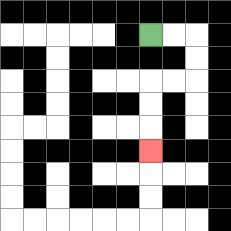{'start': '[6, 1]', 'end': '[6, 6]', 'path_directions': 'R,R,D,D,L,L,D,D,D', 'path_coordinates': '[[6, 1], [7, 1], [8, 1], [8, 2], [8, 3], [7, 3], [6, 3], [6, 4], [6, 5], [6, 6]]'}